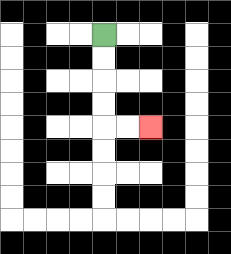{'start': '[4, 1]', 'end': '[6, 5]', 'path_directions': 'D,D,D,D,R,R', 'path_coordinates': '[[4, 1], [4, 2], [4, 3], [4, 4], [4, 5], [5, 5], [6, 5]]'}